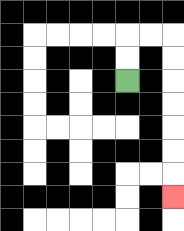{'start': '[5, 3]', 'end': '[7, 8]', 'path_directions': 'U,U,R,R,D,D,D,D,D,D,D', 'path_coordinates': '[[5, 3], [5, 2], [5, 1], [6, 1], [7, 1], [7, 2], [7, 3], [7, 4], [7, 5], [7, 6], [7, 7], [7, 8]]'}